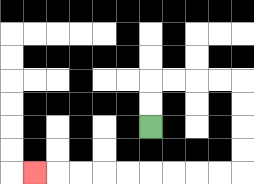{'start': '[6, 5]', 'end': '[1, 7]', 'path_directions': 'U,U,R,R,R,R,D,D,D,D,L,L,L,L,L,L,L,L,L', 'path_coordinates': '[[6, 5], [6, 4], [6, 3], [7, 3], [8, 3], [9, 3], [10, 3], [10, 4], [10, 5], [10, 6], [10, 7], [9, 7], [8, 7], [7, 7], [6, 7], [5, 7], [4, 7], [3, 7], [2, 7], [1, 7]]'}